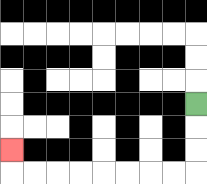{'start': '[8, 4]', 'end': '[0, 6]', 'path_directions': 'D,D,D,L,L,L,L,L,L,L,L,U', 'path_coordinates': '[[8, 4], [8, 5], [8, 6], [8, 7], [7, 7], [6, 7], [5, 7], [4, 7], [3, 7], [2, 7], [1, 7], [0, 7], [0, 6]]'}